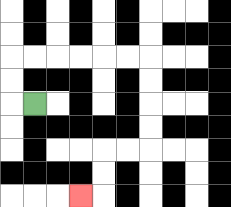{'start': '[1, 4]', 'end': '[3, 8]', 'path_directions': 'L,U,U,R,R,R,R,R,R,D,D,D,D,L,L,D,D,L', 'path_coordinates': '[[1, 4], [0, 4], [0, 3], [0, 2], [1, 2], [2, 2], [3, 2], [4, 2], [5, 2], [6, 2], [6, 3], [6, 4], [6, 5], [6, 6], [5, 6], [4, 6], [4, 7], [4, 8], [3, 8]]'}